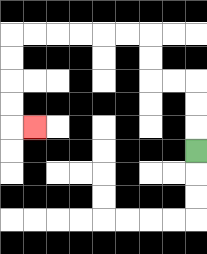{'start': '[8, 6]', 'end': '[1, 5]', 'path_directions': 'U,U,U,L,L,U,U,L,L,L,L,L,L,D,D,D,D,R', 'path_coordinates': '[[8, 6], [8, 5], [8, 4], [8, 3], [7, 3], [6, 3], [6, 2], [6, 1], [5, 1], [4, 1], [3, 1], [2, 1], [1, 1], [0, 1], [0, 2], [0, 3], [0, 4], [0, 5], [1, 5]]'}